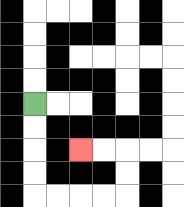{'start': '[1, 4]', 'end': '[3, 6]', 'path_directions': 'D,D,D,D,R,R,R,R,U,U,L,L', 'path_coordinates': '[[1, 4], [1, 5], [1, 6], [1, 7], [1, 8], [2, 8], [3, 8], [4, 8], [5, 8], [5, 7], [5, 6], [4, 6], [3, 6]]'}